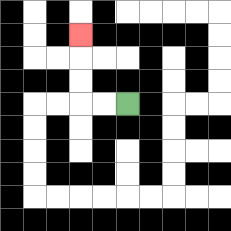{'start': '[5, 4]', 'end': '[3, 1]', 'path_directions': 'L,L,U,U,U', 'path_coordinates': '[[5, 4], [4, 4], [3, 4], [3, 3], [3, 2], [3, 1]]'}